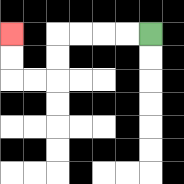{'start': '[6, 1]', 'end': '[0, 1]', 'path_directions': 'L,L,L,L,D,D,L,L,U,U', 'path_coordinates': '[[6, 1], [5, 1], [4, 1], [3, 1], [2, 1], [2, 2], [2, 3], [1, 3], [0, 3], [0, 2], [0, 1]]'}